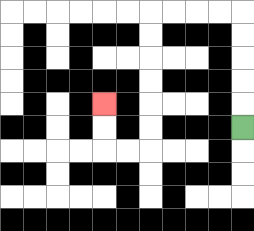{'start': '[10, 5]', 'end': '[4, 4]', 'path_directions': 'U,U,U,U,U,L,L,L,L,D,D,D,D,D,D,L,L,U,U', 'path_coordinates': '[[10, 5], [10, 4], [10, 3], [10, 2], [10, 1], [10, 0], [9, 0], [8, 0], [7, 0], [6, 0], [6, 1], [6, 2], [6, 3], [6, 4], [6, 5], [6, 6], [5, 6], [4, 6], [4, 5], [4, 4]]'}